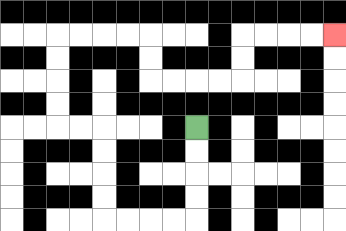{'start': '[8, 5]', 'end': '[14, 1]', 'path_directions': 'D,D,D,D,L,L,L,L,U,U,U,U,L,L,U,U,U,U,R,R,R,R,D,D,R,R,R,R,U,U,R,R,R,R', 'path_coordinates': '[[8, 5], [8, 6], [8, 7], [8, 8], [8, 9], [7, 9], [6, 9], [5, 9], [4, 9], [4, 8], [4, 7], [4, 6], [4, 5], [3, 5], [2, 5], [2, 4], [2, 3], [2, 2], [2, 1], [3, 1], [4, 1], [5, 1], [6, 1], [6, 2], [6, 3], [7, 3], [8, 3], [9, 3], [10, 3], [10, 2], [10, 1], [11, 1], [12, 1], [13, 1], [14, 1]]'}